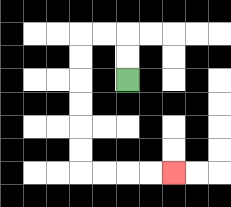{'start': '[5, 3]', 'end': '[7, 7]', 'path_directions': 'U,U,L,L,D,D,D,D,D,D,R,R,R,R', 'path_coordinates': '[[5, 3], [5, 2], [5, 1], [4, 1], [3, 1], [3, 2], [3, 3], [3, 4], [3, 5], [3, 6], [3, 7], [4, 7], [5, 7], [6, 7], [7, 7]]'}